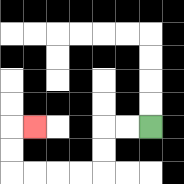{'start': '[6, 5]', 'end': '[1, 5]', 'path_directions': 'L,L,D,D,L,L,L,L,U,U,R', 'path_coordinates': '[[6, 5], [5, 5], [4, 5], [4, 6], [4, 7], [3, 7], [2, 7], [1, 7], [0, 7], [0, 6], [0, 5], [1, 5]]'}